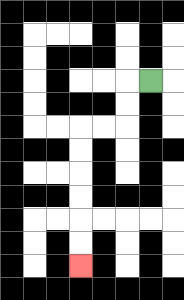{'start': '[6, 3]', 'end': '[3, 11]', 'path_directions': 'L,D,D,L,L,D,D,D,D,D,D', 'path_coordinates': '[[6, 3], [5, 3], [5, 4], [5, 5], [4, 5], [3, 5], [3, 6], [3, 7], [3, 8], [3, 9], [3, 10], [3, 11]]'}